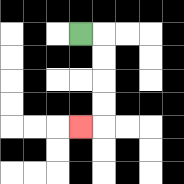{'start': '[3, 1]', 'end': '[3, 5]', 'path_directions': 'R,D,D,D,D,L', 'path_coordinates': '[[3, 1], [4, 1], [4, 2], [4, 3], [4, 4], [4, 5], [3, 5]]'}